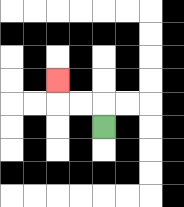{'start': '[4, 5]', 'end': '[2, 3]', 'path_directions': 'U,L,L,U', 'path_coordinates': '[[4, 5], [4, 4], [3, 4], [2, 4], [2, 3]]'}